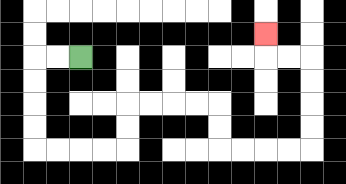{'start': '[3, 2]', 'end': '[11, 1]', 'path_directions': 'L,L,D,D,D,D,R,R,R,R,U,U,R,R,R,R,D,D,R,R,R,R,U,U,U,U,L,L,U', 'path_coordinates': '[[3, 2], [2, 2], [1, 2], [1, 3], [1, 4], [1, 5], [1, 6], [2, 6], [3, 6], [4, 6], [5, 6], [5, 5], [5, 4], [6, 4], [7, 4], [8, 4], [9, 4], [9, 5], [9, 6], [10, 6], [11, 6], [12, 6], [13, 6], [13, 5], [13, 4], [13, 3], [13, 2], [12, 2], [11, 2], [11, 1]]'}